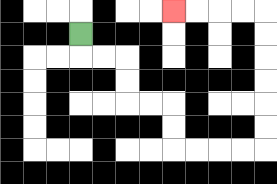{'start': '[3, 1]', 'end': '[7, 0]', 'path_directions': 'D,R,R,D,D,R,R,D,D,R,R,R,R,U,U,U,U,U,U,L,L,L,L', 'path_coordinates': '[[3, 1], [3, 2], [4, 2], [5, 2], [5, 3], [5, 4], [6, 4], [7, 4], [7, 5], [7, 6], [8, 6], [9, 6], [10, 6], [11, 6], [11, 5], [11, 4], [11, 3], [11, 2], [11, 1], [11, 0], [10, 0], [9, 0], [8, 0], [7, 0]]'}